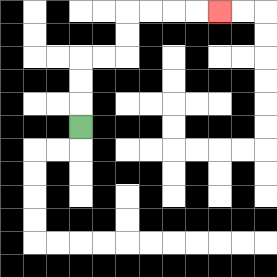{'start': '[3, 5]', 'end': '[9, 0]', 'path_directions': 'U,U,U,R,R,U,U,R,R,R,R', 'path_coordinates': '[[3, 5], [3, 4], [3, 3], [3, 2], [4, 2], [5, 2], [5, 1], [5, 0], [6, 0], [7, 0], [8, 0], [9, 0]]'}